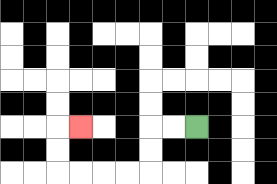{'start': '[8, 5]', 'end': '[3, 5]', 'path_directions': 'L,L,D,D,L,L,L,L,U,U,R', 'path_coordinates': '[[8, 5], [7, 5], [6, 5], [6, 6], [6, 7], [5, 7], [4, 7], [3, 7], [2, 7], [2, 6], [2, 5], [3, 5]]'}